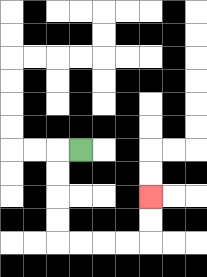{'start': '[3, 6]', 'end': '[6, 8]', 'path_directions': 'L,D,D,D,D,R,R,R,R,U,U', 'path_coordinates': '[[3, 6], [2, 6], [2, 7], [2, 8], [2, 9], [2, 10], [3, 10], [4, 10], [5, 10], [6, 10], [6, 9], [6, 8]]'}